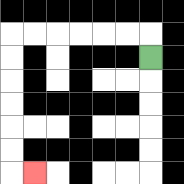{'start': '[6, 2]', 'end': '[1, 7]', 'path_directions': 'U,L,L,L,L,L,L,D,D,D,D,D,D,R', 'path_coordinates': '[[6, 2], [6, 1], [5, 1], [4, 1], [3, 1], [2, 1], [1, 1], [0, 1], [0, 2], [0, 3], [0, 4], [0, 5], [0, 6], [0, 7], [1, 7]]'}